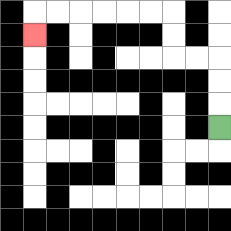{'start': '[9, 5]', 'end': '[1, 1]', 'path_directions': 'U,U,U,L,L,U,U,L,L,L,L,L,L,D', 'path_coordinates': '[[9, 5], [9, 4], [9, 3], [9, 2], [8, 2], [7, 2], [7, 1], [7, 0], [6, 0], [5, 0], [4, 0], [3, 0], [2, 0], [1, 0], [1, 1]]'}